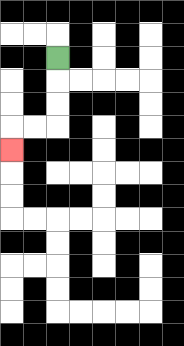{'start': '[2, 2]', 'end': '[0, 6]', 'path_directions': 'D,D,D,L,L,D', 'path_coordinates': '[[2, 2], [2, 3], [2, 4], [2, 5], [1, 5], [0, 5], [0, 6]]'}